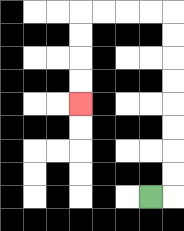{'start': '[6, 8]', 'end': '[3, 4]', 'path_directions': 'R,U,U,U,U,U,U,U,U,L,L,L,L,D,D,D,D', 'path_coordinates': '[[6, 8], [7, 8], [7, 7], [7, 6], [7, 5], [7, 4], [7, 3], [7, 2], [7, 1], [7, 0], [6, 0], [5, 0], [4, 0], [3, 0], [3, 1], [3, 2], [3, 3], [3, 4]]'}